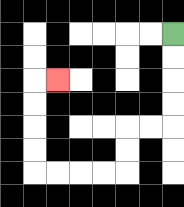{'start': '[7, 1]', 'end': '[2, 3]', 'path_directions': 'D,D,D,D,L,L,D,D,L,L,L,L,U,U,U,U,R', 'path_coordinates': '[[7, 1], [7, 2], [7, 3], [7, 4], [7, 5], [6, 5], [5, 5], [5, 6], [5, 7], [4, 7], [3, 7], [2, 7], [1, 7], [1, 6], [1, 5], [1, 4], [1, 3], [2, 3]]'}